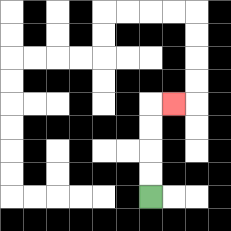{'start': '[6, 8]', 'end': '[7, 4]', 'path_directions': 'U,U,U,U,R', 'path_coordinates': '[[6, 8], [6, 7], [6, 6], [6, 5], [6, 4], [7, 4]]'}